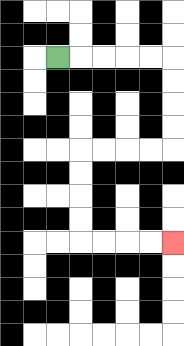{'start': '[2, 2]', 'end': '[7, 10]', 'path_directions': 'R,R,R,R,R,D,D,D,D,L,L,L,L,D,D,D,D,R,R,R,R', 'path_coordinates': '[[2, 2], [3, 2], [4, 2], [5, 2], [6, 2], [7, 2], [7, 3], [7, 4], [7, 5], [7, 6], [6, 6], [5, 6], [4, 6], [3, 6], [3, 7], [3, 8], [3, 9], [3, 10], [4, 10], [5, 10], [6, 10], [7, 10]]'}